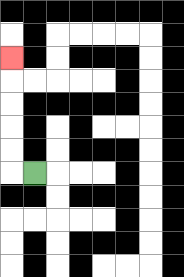{'start': '[1, 7]', 'end': '[0, 2]', 'path_directions': 'L,U,U,U,U,U', 'path_coordinates': '[[1, 7], [0, 7], [0, 6], [0, 5], [0, 4], [0, 3], [0, 2]]'}